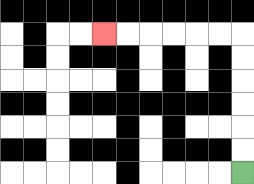{'start': '[10, 7]', 'end': '[4, 1]', 'path_directions': 'U,U,U,U,U,U,L,L,L,L,L,L', 'path_coordinates': '[[10, 7], [10, 6], [10, 5], [10, 4], [10, 3], [10, 2], [10, 1], [9, 1], [8, 1], [7, 1], [6, 1], [5, 1], [4, 1]]'}